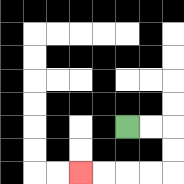{'start': '[5, 5]', 'end': '[3, 7]', 'path_directions': 'R,R,D,D,L,L,L,L', 'path_coordinates': '[[5, 5], [6, 5], [7, 5], [7, 6], [7, 7], [6, 7], [5, 7], [4, 7], [3, 7]]'}